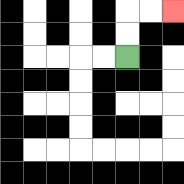{'start': '[5, 2]', 'end': '[7, 0]', 'path_directions': 'U,U,R,R', 'path_coordinates': '[[5, 2], [5, 1], [5, 0], [6, 0], [7, 0]]'}